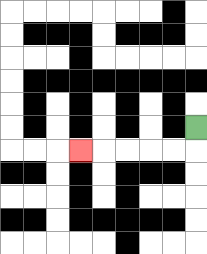{'start': '[8, 5]', 'end': '[3, 6]', 'path_directions': 'D,L,L,L,L,L', 'path_coordinates': '[[8, 5], [8, 6], [7, 6], [6, 6], [5, 6], [4, 6], [3, 6]]'}